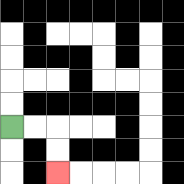{'start': '[0, 5]', 'end': '[2, 7]', 'path_directions': 'R,R,D,D', 'path_coordinates': '[[0, 5], [1, 5], [2, 5], [2, 6], [2, 7]]'}